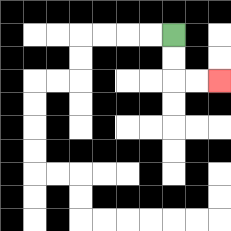{'start': '[7, 1]', 'end': '[9, 3]', 'path_directions': 'D,D,R,R', 'path_coordinates': '[[7, 1], [7, 2], [7, 3], [8, 3], [9, 3]]'}